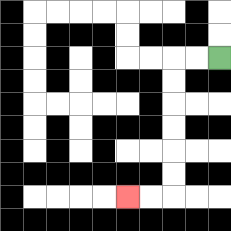{'start': '[9, 2]', 'end': '[5, 8]', 'path_directions': 'L,L,D,D,D,D,D,D,L,L', 'path_coordinates': '[[9, 2], [8, 2], [7, 2], [7, 3], [7, 4], [7, 5], [7, 6], [7, 7], [7, 8], [6, 8], [5, 8]]'}